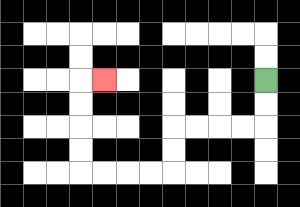{'start': '[11, 3]', 'end': '[4, 3]', 'path_directions': 'D,D,L,L,L,L,D,D,L,L,L,L,U,U,U,U,R', 'path_coordinates': '[[11, 3], [11, 4], [11, 5], [10, 5], [9, 5], [8, 5], [7, 5], [7, 6], [7, 7], [6, 7], [5, 7], [4, 7], [3, 7], [3, 6], [3, 5], [3, 4], [3, 3], [4, 3]]'}